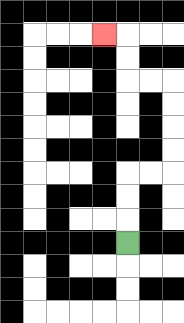{'start': '[5, 10]', 'end': '[4, 1]', 'path_directions': 'U,U,U,R,R,U,U,U,U,L,L,U,U,L', 'path_coordinates': '[[5, 10], [5, 9], [5, 8], [5, 7], [6, 7], [7, 7], [7, 6], [7, 5], [7, 4], [7, 3], [6, 3], [5, 3], [5, 2], [5, 1], [4, 1]]'}